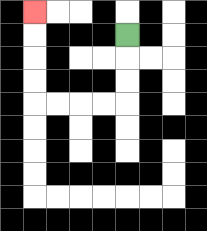{'start': '[5, 1]', 'end': '[1, 0]', 'path_directions': 'D,D,D,L,L,L,L,U,U,U,U', 'path_coordinates': '[[5, 1], [5, 2], [5, 3], [5, 4], [4, 4], [3, 4], [2, 4], [1, 4], [1, 3], [1, 2], [1, 1], [1, 0]]'}